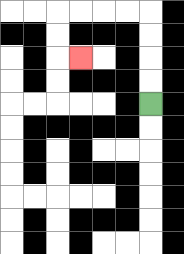{'start': '[6, 4]', 'end': '[3, 2]', 'path_directions': 'U,U,U,U,L,L,L,L,D,D,R', 'path_coordinates': '[[6, 4], [6, 3], [6, 2], [6, 1], [6, 0], [5, 0], [4, 0], [3, 0], [2, 0], [2, 1], [2, 2], [3, 2]]'}